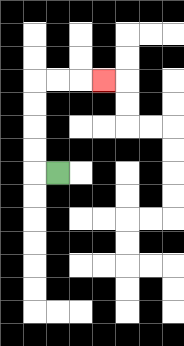{'start': '[2, 7]', 'end': '[4, 3]', 'path_directions': 'L,U,U,U,U,R,R,R', 'path_coordinates': '[[2, 7], [1, 7], [1, 6], [1, 5], [1, 4], [1, 3], [2, 3], [3, 3], [4, 3]]'}